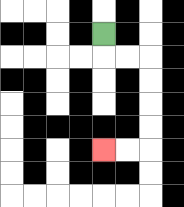{'start': '[4, 1]', 'end': '[4, 6]', 'path_directions': 'D,R,R,D,D,D,D,L,L', 'path_coordinates': '[[4, 1], [4, 2], [5, 2], [6, 2], [6, 3], [6, 4], [6, 5], [6, 6], [5, 6], [4, 6]]'}